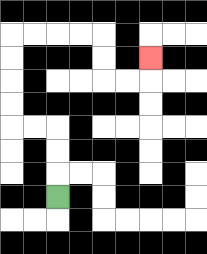{'start': '[2, 8]', 'end': '[6, 2]', 'path_directions': 'U,U,U,L,L,U,U,U,U,R,R,R,R,D,D,R,R,U', 'path_coordinates': '[[2, 8], [2, 7], [2, 6], [2, 5], [1, 5], [0, 5], [0, 4], [0, 3], [0, 2], [0, 1], [1, 1], [2, 1], [3, 1], [4, 1], [4, 2], [4, 3], [5, 3], [6, 3], [6, 2]]'}